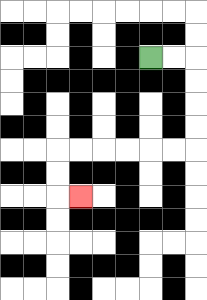{'start': '[6, 2]', 'end': '[3, 8]', 'path_directions': 'R,R,D,D,D,D,L,L,L,L,L,L,D,D,R', 'path_coordinates': '[[6, 2], [7, 2], [8, 2], [8, 3], [8, 4], [8, 5], [8, 6], [7, 6], [6, 6], [5, 6], [4, 6], [3, 6], [2, 6], [2, 7], [2, 8], [3, 8]]'}